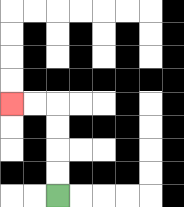{'start': '[2, 8]', 'end': '[0, 4]', 'path_directions': 'U,U,U,U,L,L', 'path_coordinates': '[[2, 8], [2, 7], [2, 6], [2, 5], [2, 4], [1, 4], [0, 4]]'}